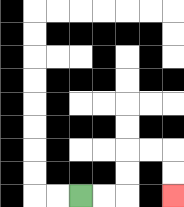{'start': '[3, 8]', 'end': '[7, 8]', 'path_directions': 'R,R,U,U,R,R,D,D', 'path_coordinates': '[[3, 8], [4, 8], [5, 8], [5, 7], [5, 6], [6, 6], [7, 6], [7, 7], [7, 8]]'}